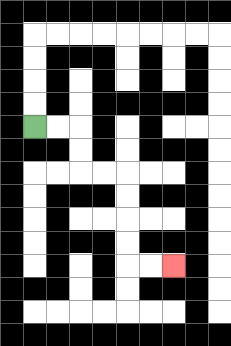{'start': '[1, 5]', 'end': '[7, 11]', 'path_directions': 'R,R,D,D,R,R,D,D,D,D,R,R', 'path_coordinates': '[[1, 5], [2, 5], [3, 5], [3, 6], [3, 7], [4, 7], [5, 7], [5, 8], [5, 9], [5, 10], [5, 11], [6, 11], [7, 11]]'}